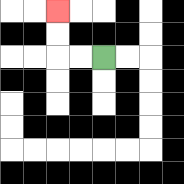{'start': '[4, 2]', 'end': '[2, 0]', 'path_directions': 'L,L,U,U', 'path_coordinates': '[[4, 2], [3, 2], [2, 2], [2, 1], [2, 0]]'}